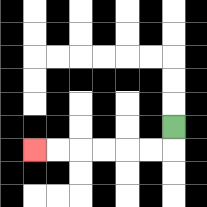{'start': '[7, 5]', 'end': '[1, 6]', 'path_directions': 'D,L,L,L,L,L,L', 'path_coordinates': '[[7, 5], [7, 6], [6, 6], [5, 6], [4, 6], [3, 6], [2, 6], [1, 6]]'}